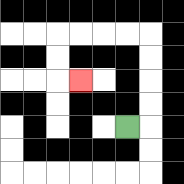{'start': '[5, 5]', 'end': '[3, 3]', 'path_directions': 'R,U,U,U,U,L,L,L,L,D,D,R', 'path_coordinates': '[[5, 5], [6, 5], [6, 4], [6, 3], [6, 2], [6, 1], [5, 1], [4, 1], [3, 1], [2, 1], [2, 2], [2, 3], [3, 3]]'}